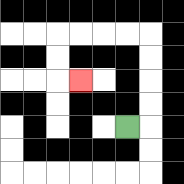{'start': '[5, 5]', 'end': '[3, 3]', 'path_directions': 'R,U,U,U,U,L,L,L,L,D,D,R', 'path_coordinates': '[[5, 5], [6, 5], [6, 4], [6, 3], [6, 2], [6, 1], [5, 1], [4, 1], [3, 1], [2, 1], [2, 2], [2, 3], [3, 3]]'}